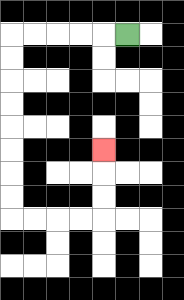{'start': '[5, 1]', 'end': '[4, 6]', 'path_directions': 'L,L,L,L,L,D,D,D,D,D,D,D,D,R,R,R,R,U,U,U', 'path_coordinates': '[[5, 1], [4, 1], [3, 1], [2, 1], [1, 1], [0, 1], [0, 2], [0, 3], [0, 4], [0, 5], [0, 6], [0, 7], [0, 8], [0, 9], [1, 9], [2, 9], [3, 9], [4, 9], [4, 8], [4, 7], [4, 6]]'}